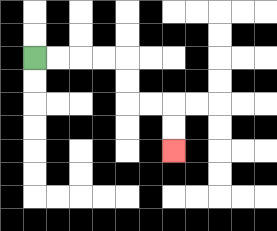{'start': '[1, 2]', 'end': '[7, 6]', 'path_directions': 'R,R,R,R,D,D,R,R,D,D', 'path_coordinates': '[[1, 2], [2, 2], [3, 2], [4, 2], [5, 2], [5, 3], [5, 4], [6, 4], [7, 4], [7, 5], [7, 6]]'}